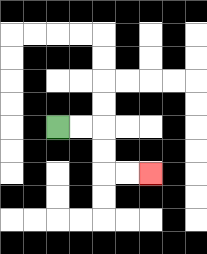{'start': '[2, 5]', 'end': '[6, 7]', 'path_directions': 'R,R,D,D,R,R', 'path_coordinates': '[[2, 5], [3, 5], [4, 5], [4, 6], [4, 7], [5, 7], [6, 7]]'}